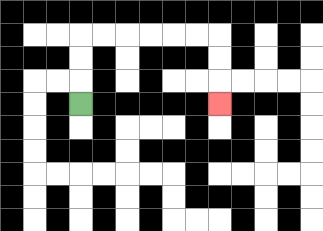{'start': '[3, 4]', 'end': '[9, 4]', 'path_directions': 'U,U,U,R,R,R,R,R,R,D,D,D', 'path_coordinates': '[[3, 4], [3, 3], [3, 2], [3, 1], [4, 1], [5, 1], [6, 1], [7, 1], [8, 1], [9, 1], [9, 2], [9, 3], [9, 4]]'}